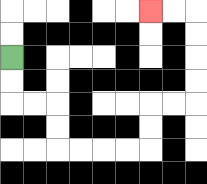{'start': '[0, 2]', 'end': '[6, 0]', 'path_directions': 'D,D,R,R,D,D,R,R,R,R,U,U,R,R,U,U,U,U,L,L', 'path_coordinates': '[[0, 2], [0, 3], [0, 4], [1, 4], [2, 4], [2, 5], [2, 6], [3, 6], [4, 6], [5, 6], [6, 6], [6, 5], [6, 4], [7, 4], [8, 4], [8, 3], [8, 2], [8, 1], [8, 0], [7, 0], [6, 0]]'}